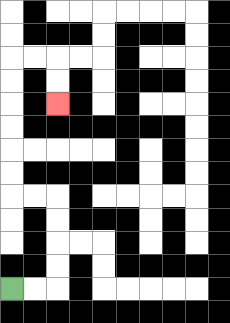{'start': '[0, 12]', 'end': '[2, 4]', 'path_directions': 'R,R,U,U,U,U,L,L,U,U,U,U,U,U,R,R,D,D', 'path_coordinates': '[[0, 12], [1, 12], [2, 12], [2, 11], [2, 10], [2, 9], [2, 8], [1, 8], [0, 8], [0, 7], [0, 6], [0, 5], [0, 4], [0, 3], [0, 2], [1, 2], [2, 2], [2, 3], [2, 4]]'}